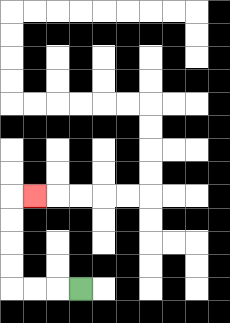{'start': '[3, 12]', 'end': '[1, 8]', 'path_directions': 'L,L,L,U,U,U,U,R', 'path_coordinates': '[[3, 12], [2, 12], [1, 12], [0, 12], [0, 11], [0, 10], [0, 9], [0, 8], [1, 8]]'}